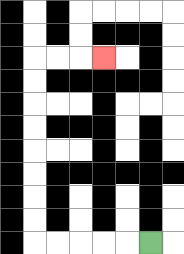{'start': '[6, 10]', 'end': '[4, 2]', 'path_directions': 'L,L,L,L,L,U,U,U,U,U,U,U,U,R,R,R', 'path_coordinates': '[[6, 10], [5, 10], [4, 10], [3, 10], [2, 10], [1, 10], [1, 9], [1, 8], [1, 7], [1, 6], [1, 5], [1, 4], [1, 3], [1, 2], [2, 2], [3, 2], [4, 2]]'}